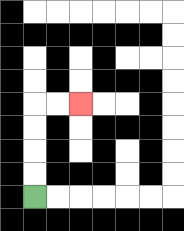{'start': '[1, 8]', 'end': '[3, 4]', 'path_directions': 'U,U,U,U,R,R', 'path_coordinates': '[[1, 8], [1, 7], [1, 6], [1, 5], [1, 4], [2, 4], [3, 4]]'}